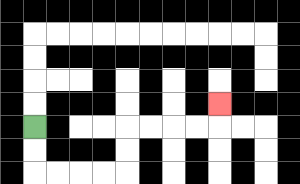{'start': '[1, 5]', 'end': '[9, 4]', 'path_directions': 'D,D,R,R,R,R,U,U,R,R,R,R,U', 'path_coordinates': '[[1, 5], [1, 6], [1, 7], [2, 7], [3, 7], [4, 7], [5, 7], [5, 6], [5, 5], [6, 5], [7, 5], [8, 5], [9, 5], [9, 4]]'}